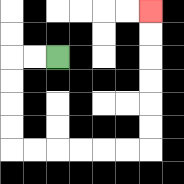{'start': '[2, 2]', 'end': '[6, 0]', 'path_directions': 'L,L,D,D,D,D,R,R,R,R,R,R,U,U,U,U,U,U', 'path_coordinates': '[[2, 2], [1, 2], [0, 2], [0, 3], [0, 4], [0, 5], [0, 6], [1, 6], [2, 6], [3, 6], [4, 6], [5, 6], [6, 6], [6, 5], [6, 4], [6, 3], [6, 2], [6, 1], [6, 0]]'}